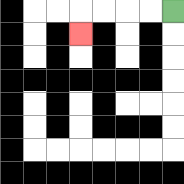{'start': '[7, 0]', 'end': '[3, 1]', 'path_directions': 'L,L,L,L,D', 'path_coordinates': '[[7, 0], [6, 0], [5, 0], [4, 0], [3, 0], [3, 1]]'}